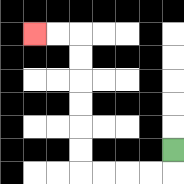{'start': '[7, 6]', 'end': '[1, 1]', 'path_directions': 'D,L,L,L,L,U,U,U,U,U,U,L,L', 'path_coordinates': '[[7, 6], [7, 7], [6, 7], [5, 7], [4, 7], [3, 7], [3, 6], [3, 5], [3, 4], [3, 3], [3, 2], [3, 1], [2, 1], [1, 1]]'}